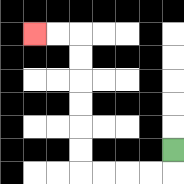{'start': '[7, 6]', 'end': '[1, 1]', 'path_directions': 'D,L,L,L,L,U,U,U,U,U,U,L,L', 'path_coordinates': '[[7, 6], [7, 7], [6, 7], [5, 7], [4, 7], [3, 7], [3, 6], [3, 5], [3, 4], [3, 3], [3, 2], [3, 1], [2, 1], [1, 1]]'}